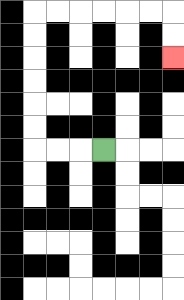{'start': '[4, 6]', 'end': '[7, 2]', 'path_directions': 'L,L,L,U,U,U,U,U,U,R,R,R,R,R,R,D,D', 'path_coordinates': '[[4, 6], [3, 6], [2, 6], [1, 6], [1, 5], [1, 4], [1, 3], [1, 2], [1, 1], [1, 0], [2, 0], [3, 0], [4, 0], [5, 0], [6, 0], [7, 0], [7, 1], [7, 2]]'}